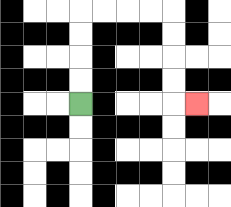{'start': '[3, 4]', 'end': '[8, 4]', 'path_directions': 'U,U,U,U,R,R,R,R,D,D,D,D,R', 'path_coordinates': '[[3, 4], [3, 3], [3, 2], [3, 1], [3, 0], [4, 0], [5, 0], [6, 0], [7, 0], [7, 1], [7, 2], [7, 3], [7, 4], [8, 4]]'}